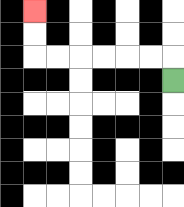{'start': '[7, 3]', 'end': '[1, 0]', 'path_directions': 'U,L,L,L,L,L,L,U,U', 'path_coordinates': '[[7, 3], [7, 2], [6, 2], [5, 2], [4, 2], [3, 2], [2, 2], [1, 2], [1, 1], [1, 0]]'}